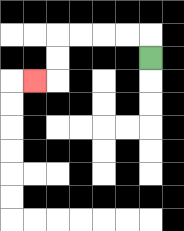{'start': '[6, 2]', 'end': '[1, 3]', 'path_directions': 'U,L,L,L,L,D,D,L', 'path_coordinates': '[[6, 2], [6, 1], [5, 1], [4, 1], [3, 1], [2, 1], [2, 2], [2, 3], [1, 3]]'}